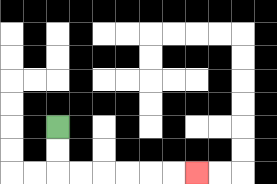{'start': '[2, 5]', 'end': '[8, 7]', 'path_directions': 'D,D,R,R,R,R,R,R', 'path_coordinates': '[[2, 5], [2, 6], [2, 7], [3, 7], [4, 7], [5, 7], [6, 7], [7, 7], [8, 7]]'}